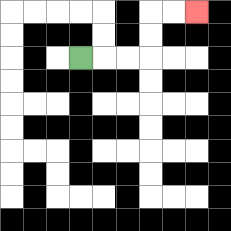{'start': '[3, 2]', 'end': '[8, 0]', 'path_directions': 'R,R,R,U,U,R,R', 'path_coordinates': '[[3, 2], [4, 2], [5, 2], [6, 2], [6, 1], [6, 0], [7, 0], [8, 0]]'}